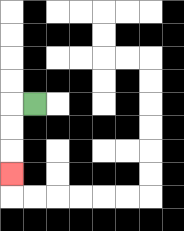{'start': '[1, 4]', 'end': '[0, 7]', 'path_directions': 'L,D,D,D', 'path_coordinates': '[[1, 4], [0, 4], [0, 5], [0, 6], [0, 7]]'}